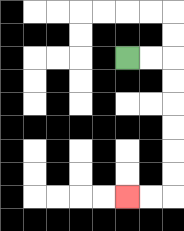{'start': '[5, 2]', 'end': '[5, 8]', 'path_directions': 'R,R,D,D,D,D,D,D,L,L', 'path_coordinates': '[[5, 2], [6, 2], [7, 2], [7, 3], [7, 4], [7, 5], [7, 6], [7, 7], [7, 8], [6, 8], [5, 8]]'}